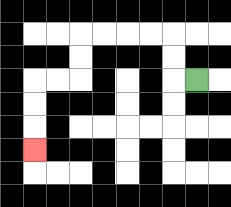{'start': '[8, 3]', 'end': '[1, 6]', 'path_directions': 'L,U,U,L,L,L,L,D,D,L,L,D,D,D', 'path_coordinates': '[[8, 3], [7, 3], [7, 2], [7, 1], [6, 1], [5, 1], [4, 1], [3, 1], [3, 2], [3, 3], [2, 3], [1, 3], [1, 4], [1, 5], [1, 6]]'}